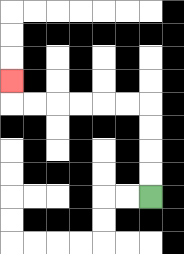{'start': '[6, 8]', 'end': '[0, 3]', 'path_directions': 'U,U,U,U,L,L,L,L,L,L,U', 'path_coordinates': '[[6, 8], [6, 7], [6, 6], [6, 5], [6, 4], [5, 4], [4, 4], [3, 4], [2, 4], [1, 4], [0, 4], [0, 3]]'}